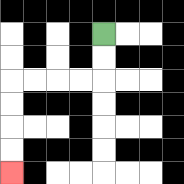{'start': '[4, 1]', 'end': '[0, 7]', 'path_directions': 'D,D,L,L,L,L,D,D,D,D', 'path_coordinates': '[[4, 1], [4, 2], [4, 3], [3, 3], [2, 3], [1, 3], [0, 3], [0, 4], [0, 5], [0, 6], [0, 7]]'}